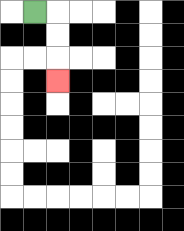{'start': '[1, 0]', 'end': '[2, 3]', 'path_directions': 'R,D,D,D', 'path_coordinates': '[[1, 0], [2, 0], [2, 1], [2, 2], [2, 3]]'}